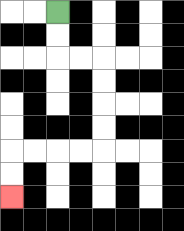{'start': '[2, 0]', 'end': '[0, 8]', 'path_directions': 'D,D,R,R,D,D,D,D,L,L,L,L,D,D', 'path_coordinates': '[[2, 0], [2, 1], [2, 2], [3, 2], [4, 2], [4, 3], [4, 4], [4, 5], [4, 6], [3, 6], [2, 6], [1, 6], [0, 6], [0, 7], [0, 8]]'}